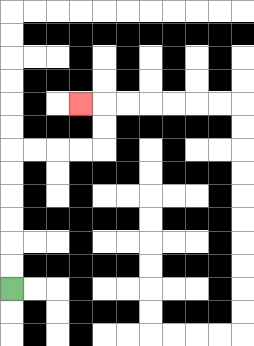{'start': '[0, 12]', 'end': '[3, 4]', 'path_directions': 'U,U,U,U,U,U,R,R,R,R,U,U,L', 'path_coordinates': '[[0, 12], [0, 11], [0, 10], [0, 9], [0, 8], [0, 7], [0, 6], [1, 6], [2, 6], [3, 6], [4, 6], [4, 5], [4, 4], [3, 4]]'}